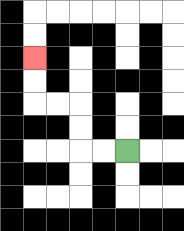{'start': '[5, 6]', 'end': '[1, 2]', 'path_directions': 'L,L,U,U,L,L,U,U', 'path_coordinates': '[[5, 6], [4, 6], [3, 6], [3, 5], [3, 4], [2, 4], [1, 4], [1, 3], [1, 2]]'}